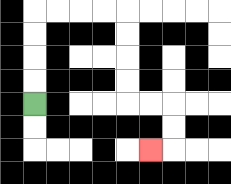{'start': '[1, 4]', 'end': '[6, 6]', 'path_directions': 'U,U,U,U,R,R,R,R,D,D,D,D,R,R,D,D,L', 'path_coordinates': '[[1, 4], [1, 3], [1, 2], [1, 1], [1, 0], [2, 0], [3, 0], [4, 0], [5, 0], [5, 1], [5, 2], [5, 3], [5, 4], [6, 4], [7, 4], [7, 5], [7, 6], [6, 6]]'}